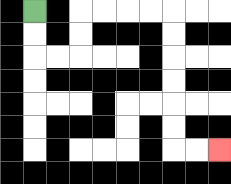{'start': '[1, 0]', 'end': '[9, 6]', 'path_directions': 'D,D,R,R,U,U,R,R,R,R,D,D,D,D,D,D,R,R', 'path_coordinates': '[[1, 0], [1, 1], [1, 2], [2, 2], [3, 2], [3, 1], [3, 0], [4, 0], [5, 0], [6, 0], [7, 0], [7, 1], [7, 2], [7, 3], [7, 4], [7, 5], [7, 6], [8, 6], [9, 6]]'}